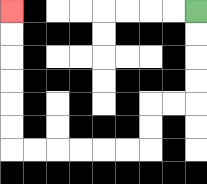{'start': '[8, 0]', 'end': '[0, 0]', 'path_directions': 'D,D,D,D,L,L,D,D,L,L,L,L,L,L,U,U,U,U,U,U', 'path_coordinates': '[[8, 0], [8, 1], [8, 2], [8, 3], [8, 4], [7, 4], [6, 4], [6, 5], [6, 6], [5, 6], [4, 6], [3, 6], [2, 6], [1, 6], [0, 6], [0, 5], [0, 4], [0, 3], [0, 2], [0, 1], [0, 0]]'}